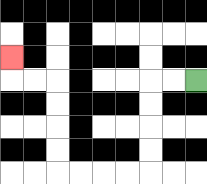{'start': '[8, 3]', 'end': '[0, 2]', 'path_directions': 'L,L,D,D,D,D,L,L,L,L,U,U,U,U,L,L,U', 'path_coordinates': '[[8, 3], [7, 3], [6, 3], [6, 4], [6, 5], [6, 6], [6, 7], [5, 7], [4, 7], [3, 7], [2, 7], [2, 6], [2, 5], [2, 4], [2, 3], [1, 3], [0, 3], [0, 2]]'}